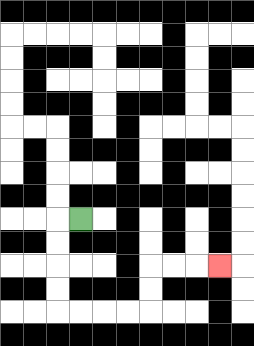{'start': '[3, 9]', 'end': '[9, 11]', 'path_directions': 'L,D,D,D,D,R,R,R,R,U,U,R,R,R', 'path_coordinates': '[[3, 9], [2, 9], [2, 10], [2, 11], [2, 12], [2, 13], [3, 13], [4, 13], [5, 13], [6, 13], [6, 12], [6, 11], [7, 11], [8, 11], [9, 11]]'}